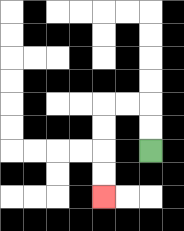{'start': '[6, 6]', 'end': '[4, 8]', 'path_directions': 'U,U,L,L,D,D,D,D', 'path_coordinates': '[[6, 6], [6, 5], [6, 4], [5, 4], [4, 4], [4, 5], [4, 6], [4, 7], [4, 8]]'}